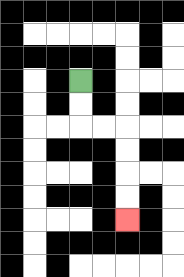{'start': '[3, 3]', 'end': '[5, 9]', 'path_directions': 'D,D,R,R,D,D,D,D', 'path_coordinates': '[[3, 3], [3, 4], [3, 5], [4, 5], [5, 5], [5, 6], [5, 7], [5, 8], [5, 9]]'}